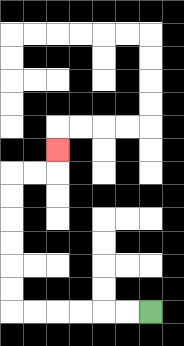{'start': '[6, 13]', 'end': '[2, 6]', 'path_directions': 'L,L,L,L,L,L,U,U,U,U,U,U,R,R,U', 'path_coordinates': '[[6, 13], [5, 13], [4, 13], [3, 13], [2, 13], [1, 13], [0, 13], [0, 12], [0, 11], [0, 10], [0, 9], [0, 8], [0, 7], [1, 7], [2, 7], [2, 6]]'}